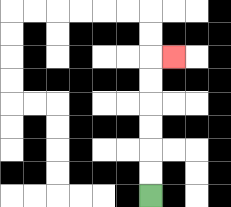{'start': '[6, 8]', 'end': '[7, 2]', 'path_directions': 'U,U,U,U,U,U,R', 'path_coordinates': '[[6, 8], [6, 7], [6, 6], [6, 5], [6, 4], [6, 3], [6, 2], [7, 2]]'}